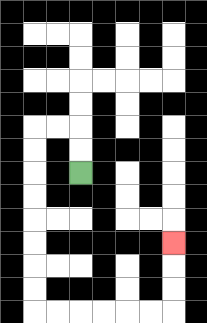{'start': '[3, 7]', 'end': '[7, 10]', 'path_directions': 'U,U,L,L,D,D,D,D,D,D,D,D,R,R,R,R,R,R,U,U,U', 'path_coordinates': '[[3, 7], [3, 6], [3, 5], [2, 5], [1, 5], [1, 6], [1, 7], [1, 8], [1, 9], [1, 10], [1, 11], [1, 12], [1, 13], [2, 13], [3, 13], [4, 13], [5, 13], [6, 13], [7, 13], [7, 12], [7, 11], [7, 10]]'}